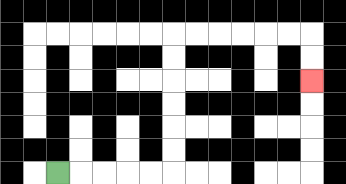{'start': '[2, 7]', 'end': '[13, 3]', 'path_directions': 'R,R,R,R,R,U,U,U,U,U,U,R,R,R,R,R,R,D,D', 'path_coordinates': '[[2, 7], [3, 7], [4, 7], [5, 7], [6, 7], [7, 7], [7, 6], [7, 5], [7, 4], [7, 3], [7, 2], [7, 1], [8, 1], [9, 1], [10, 1], [11, 1], [12, 1], [13, 1], [13, 2], [13, 3]]'}